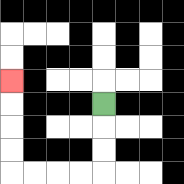{'start': '[4, 4]', 'end': '[0, 3]', 'path_directions': 'D,D,D,L,L,L,L,U,U,U,U', 'path_coordinates': '[[4, 4], [4, 5], [4, 6], [4, 7], [3, 7], [2, 7], [1, 7], [0, 7], [0, 6], [0, 5], [0, 4], [0, 3]]'}